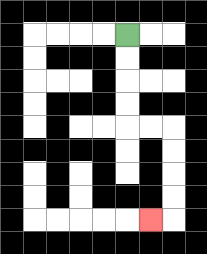{'start': '[5, 1]', 'end': '[6, 9]', 'path_directions': 'D,D,D,D,R,R,D,D,D,D,L', 'path_coordinates': '[[5, 1], [5, 2], [5, 3], [5, 4], [5, 5], [6, 5], [7, 5], [7, 6], [7, 7], [7, 8], [7, 9], [6, 9]]'}